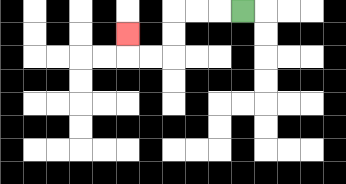{'start': '[10, 0]', 'end': '[5, 1]', 'path_directions': 'L,L,L,D,D,L,L,U', 'path_coordinates': '[[10, 0], [9, 0], [8, 0], [7, 0], [7, 1], [7, 2], [6, 2], [5, 2], [5, 1]]'}